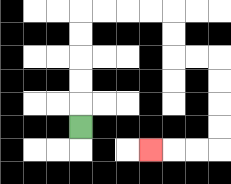{'start': '[3, 5]', 'end': '[6, 6]', 'path_directions': 'U,U,U,U,U,R,R,R,R,D,D,R,R,D,D,D,D,L,L,L', 'path_coordinates': '[[3, 5], [3, 4], [3, 3], [3, 2], [3, 1], [3, 0], [4, 0], [5, 0], [6, 0], [7, 0], [7, 1], [7, 2], [8, 2], [9, 2], [9, 3], [9, 4], [9, 5], [9, 6], [8, 6], [7, 6], [6, 6]]'}